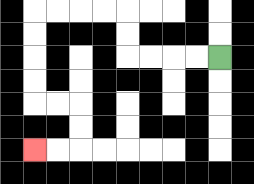{'start': '[9, 2]', 'end': '[1, 6]', 'path_directions': 'L,L,L,L,U,U,L,L,L,L,D,D,D,D,R,R,D,D,L,L', 'path_coordinates': '[[9, 2], [8, 2], [7, 2], [6, 2], [5, 2], [5, 1], [5, 0], [4, 0], [3, 0], [2, 0], [1, 0], [1, 1], [1, 2], [1, 3], [1, 4], [2, 4], [3, 4], [3, 5], [3, 6], [2, 6], [1, 6]]'}